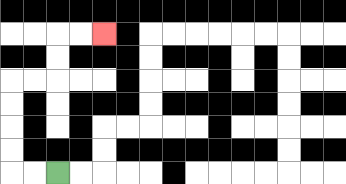{'start': '[2, 7]', 'end': '[4, 1]', 'path_directions': 'L,L,U,U,U,U,R,R,U,U,R,R', 'path_coordinates': '[[2, 7], [1, 7], [0, 7], [0, 6], [0, 5], [0, 4], [0, 3], [1, 3], [2, 3], [2, 2], [2, 1], [3, 1], [4, 1]]'}